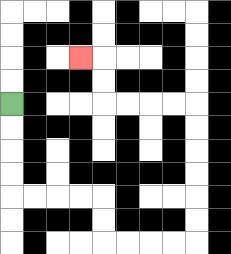{'start': '[0, 4]', 'end': '[3, 2]', 'path_directions': 'D,D,D,D,R,R,R,R,D,D,R,R,R,R,U,U,U,U,U,U,L,L,L,L,U,U,L', 'path_coordinates': '[[0, 4], [0, 5], [0, 6], [0, 7], [0, 8], [1, 8], [2, 8], [3, 8], [4, 8], [4, 9], [4, 10], [5, 10], [6, 10], [7, 10], [8, 10], [8, 9], [8, 8], [8, 7], [8, 6], [8, 5], [8, 4], [7, 4], [6, 4], [5, 4], [4, 4], [4, 3], [4, 2], [3, 2]]'}